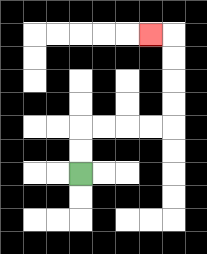{'start': '[3, 7]', 'end': '[6, 1]', 'path_directions': 'U,U,R,R,R,R,U,U,U,U,L', 'path_coordinates': '[[3, 7], [3, 6], [3, 5], [4, 5], [5, 5], [6, 5], [7, 5], [7, 4], [7, 3], [7, 2], [7, 1], [6, 1]]'}